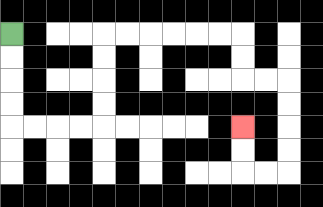{'start': '[0, 1]', 'end': '[10, 5]', 'path_directions': 'D,D,D,D,R,R,R,R,U,U,U,U,R,R,R,R,R,R,D,D,R,R,D,D,D,D,L,L,U,U', 'path_coordinates': '[[0, 1], [0, 2], [0, 3], [0, 4], [0, 5], [1, 5], [2, 5], [3, 5], [4, 5], [4, 4], [4, 3], [4, 2], [4, 1], [5, 1], [6, 1], [7, 1], [8, 1], [9, 1], [10, 1], [10, 2], [10, 3], [11, 3], [12, 3], [12, 4], [12, 5], [12, 6], [12, 7], [11, 7], [10, 7], [10, 6], [10, 5]]'}